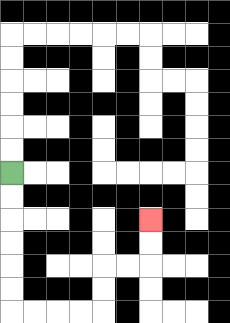{'start': '[0, 7]', 'end': '[6, 9]', 'path_directions': 'D,D,D,D,D,D,R,R,R,R,U,U,R,R,U,U', 'path_coordinates': '[[0, 7], [0, 8], [0, 9], [0, 10], [0, 11], [0, 12], [0, 13], [1, 13], [2, 13], [3, 13], [4, 13], [4, 12], [4, 11], [5, 11], [6, 11], [6, 10], [6, 9]]'}